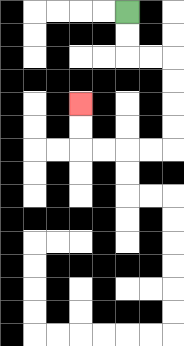{'start': '[5, 0]', 'end': '[3, 4]', 'path_directions': 'D,D,R,R,D,D,D,D,L,L,L,L,U,U', 'path_coordinates': '[[5, 0], [5, 1], [5, 2], [6, 2], [7, 2], [7, 3], [7, 4], [7, 5], [7, 6], [6, 6], [5, 6], [4, 6], [3, 6], [3, 5], [3, 4]]'}